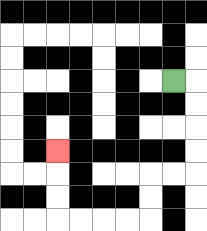{'start': '[7, 3]', 'end': '[2, 6]', 'path_directions': 'R,D,D,D,D,L,L,D,D,L,L,L,L,U,U,U', 'path_coordinates': '[[7, 3], [8, 3], [8, 4], [8, 5], [8, 6], [8, 7], [7, 7], [6, 7], [6, 8], [6, 9], [5, 9], [4, 9], [3, 9], [2, 9], [2, 8], [2, 7], [2, 6]]'}